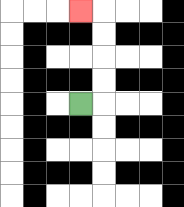{'start': '[3, 4]', 'end': '[3, 0]', 'path_directions': 'R,U,U,U,U,L', 'path_coordinates': '[[3, 4], [4, 4], [4, 3], [4, 2], [4, 1], [4, 0], [3, 0]]'}